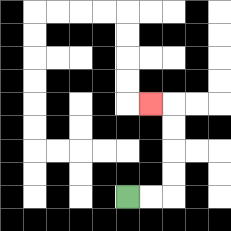{'start': '[5, 8]', 'end': '[6, 4]', 'path_directions': 'R,R,U,U,U,U,L', 'path_coordinates': '[[5, 8], [6, 8], [7, 8], [7, 7], [7, 6], [7, 5], [7, 4], [6, 4]]'}